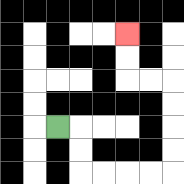{'start': '[2, 5]', 'end': '[5, 1]', 'path_directions': 'R,D,D,R,R,R,R,U,U,U,U,L,L,U,U', 'path_coordinates': '[[2, 5], [3, 5], [3, 6], [3, 7], [4, 7], [5, 7], [6, 7], [7, 7], [7, 6], [7, 5], [7, 4], [7, 3], [6, 3], [5, 3], [5, 2], [5, 1]]'}